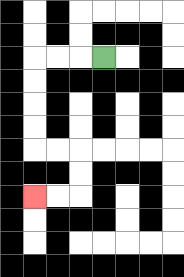{'start': '[4, 2]', 'end': '[1, 8]', 'path_directions': 'L,L,L,D,D,D,D,R,R,D,D,L,L', 'path_coordinates': '[[4, 2], [3, 2], [2, 2], [1, 2], [1, 3], [1, 4], [1, 5], [1, 6], [2, 6], [3, 6], [3, 7], [3, 8], [2, 8], [1, 8]]'}